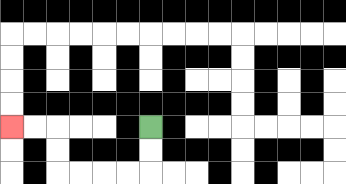{'start': '[6, 5]', 'end': '[0, 5]', 'path_directions': 'D,D,L,L,L,L,U,U,L,L', 'path_coordinates': '[[6, 5], [6, 6], [6, 7], [5, 7], [4, 7], [3, 7], [2, 7], [2, 6], [2, 5], [1, 5], [0, 5]]'}